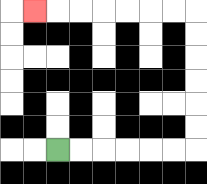{'start': '[2, 6]', 'end': '[1, 0]', 'path_directions': 'R,R,R,R,R,R,U,U,U,U,U,U,L,L,L,L,L,L,L', 'path_coordinates': '[[2, 6], [3, 6], [4, 6], [5, 6], [6, 6], [7, 6], [8, 6], [8, 5], [8, 4], [8, 3], [8, 2], [8, 1], [8, 0], [7, 0], [6, 0], [5, 0], [4, 0], [3, 0], [2, 0], [1, 0]]'}